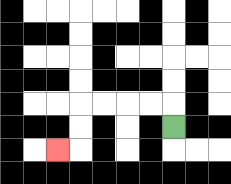{'start': '[7, 5]', 'end': '[2, 6]', 'path_directions': 'U,L,L,L,L,D,D,L', 'path_coordinates': '[[7, 5], [7, 4], [6, 4], [5, 4], [4, 4], [3, 4], [3, 5], [3, 6], [2, 6]]'}